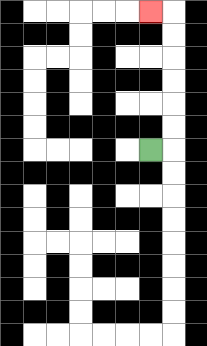{'start': '[6, 6]', 'end': '[6, 0]', 'path_directions': 'R,U,U,U,U,U,U,L', 'path_coordinates': '[[6, 6], [7, 6], [7, 5], [7, 4], [7, 3], [7, 2], [7, 1], [7, 0], [6, 0]]'}